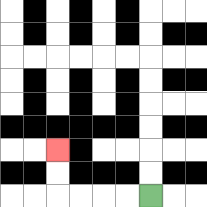{'start': '[6, 8]', 'end': '[2, 6]', 'path_directions': 'L,L,L,L,U,U', 'path_coordinates': '[[6, 8], [5, 8], [4, 8], [3, 8], [2, 8], [2, 7], [2, 6]]'}